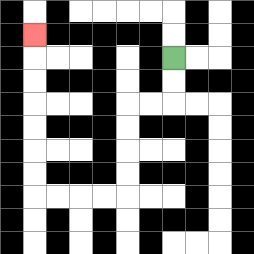{'start': '[7, 2]', 'end': '[1, 1]', 'path_directions': 'D,D,L,L,D,D,D,D,L,L,L,L,U,U,U,U,U,U,U', 'path_coordinates': '[[7, 2], [7, 3], [7, 4], [6, 4], [5, 4], [5, 5], [5, 6], [5, 7], [5, 8], [4, 8], [3, 8], [2, 8], [1, 8], [1, 7], [1, 6], [1, 5], [1, 4], [1, 3], [1, 2], [1, 1]]'}